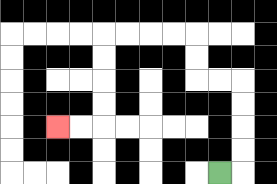{'start': '[9, 7]', 'end': '[2, 5]', 'path_directions': 'R,U,U,U,U,L,L,U,U,L,L,L,L,D,D,D,D,L,L', 'path_coordinates': '[[9, 7], [10, 7], [10, 6], [10, 5], [10, 4], [10, 3], [9, 3], [8, 3], [8, 2], [8, 1], [7, 1], [6, 1], [5, 1], [4, 1], [4, 2], [4, 3], [4, 4], [4, 5], [3, 5], [2, 5]]'}